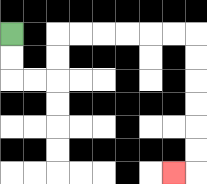{'start': '[0, 1]', 'end': '[7, 7]', 'path_directions': 'D,D,R,R,U,U,R,R,R,R,R,R,D,D,D,D,D,D,L', 'path_coordinates': '[[0, 1], [0, 2], [0, 3], [1, 3], [2, 3], [2, 2], [2, 1], [3, 1], [4, 1], [5, 1], [6, 1], [7, 1], [8, 1], [8, 2], [8, 3], [8, 4], [8, 5], [8, 6], [8, 7], [7, 7]]'}